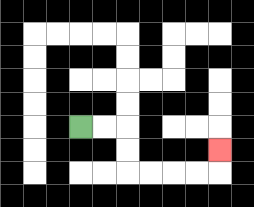{'start': '[3, 5]', 'end': '[9, 6]', 'path_directions': 'R,R,D,D,R,R,R,R,U', 'path_coordinates': '[[3, 5], [4, 5], [5, 5], [5, 6], [5, 7], [6, 7], [7, 7], [8, 7], [9, 7], [9, 6]]'}